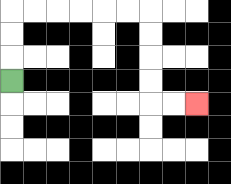{'start': '[0, 3]', 'end': '[8, 4]', 'path_directions': 'U,U,U,R,R,R,R,R,R,D,D,D,D,R,R', 'path_coordinates': '[[0, 3], [0, 2], [0, 1], [0, 0], [1, 0], [2, 0], [3, 0], [4, 0], [5, 0], [6, 0], [6, 1], [6, 2], [6, 3], [6, 4], [7, 4], [8, 4]]'}